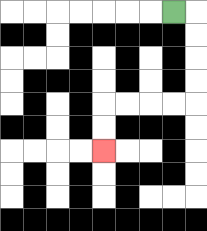{'start': '[7, 0]', 'end': '[4, 6]', 'path_directions': 'R,D,D,D,D,L,L,L,L,D,D', 'path_coordinates': '[[7, 0], [8, 0], [8, 1], [8, 2], [8, 3], [8, 4], [7, 4], [6, 4], [5, 4], [4, 4], [4, 5], [4, 6]]'}